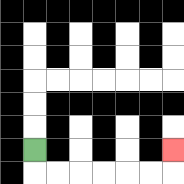{'start': '[1, 6]', 'end': '[7, 6]', 'path_directions': 'D,R,R,R,R,R,R,U', 'path_coordinates': '[[1, 6], [1, 7], [2, 7], [3, 7], [4, 7], [5, 7], [6, 7], [7, 7], [7, 6]]'}